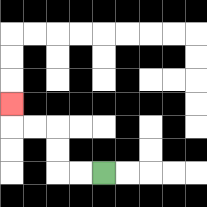{'start': '[4, 7]', 'end': '[0, 4]', 'path_directions': 'L,L,U,U,L,L,U', 'path_coordinates': '[[4, 7], [3, 7], [2, 7], [2, 6], [2, 5], [1, 5], [0, 5], [0, 4]]'}